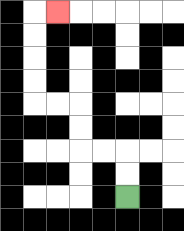{'start': '[5, 8]', 'end': '[2, 0]', 'path_directions': 'U,U,L,L,U,U,L,L,U,U,U,U,R', 'path_coordinates': '[[5, 8], [5, 7], [5, 6], [4, 6], [3, 6], [3, 5], [3, 4], [2, 4], [1, 4], [1, 3], [1, 2], [1, 1], [1, 0], [2, 0]]'}